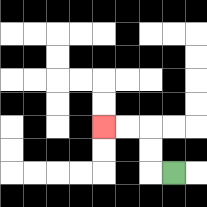{'start': '[7, 7]', 'end': '[4, 5]', 'path_directions': 'L,U,U,L,L', 'path_coordinates': '[[7, 7], [6, 7], [6, 6], [6, 5], [5, 5], [4, 5]]'}